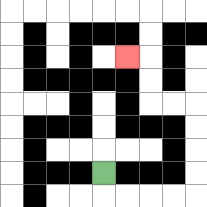{'start': '[4, 7]', 'end': '[5, 2]', 'path_directions': 'D,R,R,R,R,U,U,U,U,L,L,U,U,L', 'path_coordinates': '[[4, 7], [4, 8], [5, 8], [6, 8], [7, 8], [8, 8], [8, 7], [8, 6], [8, 5], [8, 4], [7, 4], [6, 4], [6, 3], [6, 2], [5, 2]]'}